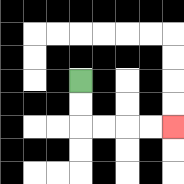{'start': '[3, 3]', 'end': '[7, 5]', 'path_directions': 'D,D,R,R,R,R', 'path_coordinates': '[[3, 3], [3, 4], [3, 5], [4, 5], [5, 5], [6, 5], [7, 5]]'}